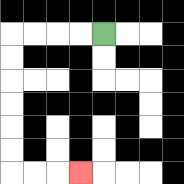{'start': '[4, 1]', 'end': '[3, 7]', 'path_directions': 'L,L,L,L,D,D,D,D,D,D,R,R,R', 'path_coordinates': '[[4, 1], [3, 1], [2, 1], [1, 1], [0, 1], [0, 2], [0, 3], [0, 4], [0, 5], [0, 6], [0, 7], [1, 7], [2, 7], [3, 7]]'}